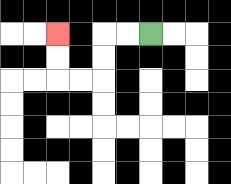{'start': '[6, 1]', 'end': '[2, 1]', 'path_directions': 'L,L,D,D,L,L,U,U', 'path_coordinates': '[[6, 1], [5, 1], [4, 1], [4, 2], [4, 3], [3, 3], [2, 3], [2, 2], [2, 1]]'}